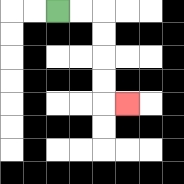{'start': '[2, 0]', 'end': '[5, 4]', 'path_directions': 'R,R,D,D,D,D,R', 'path_coordinates': '[[2, 0], [3, 0], [4, 0], [4, 1], [4, 2], [4, 3], [4, 4], [5, 4]]'}